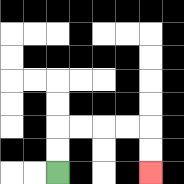{'start': '[2, 7]', 'end': '[6, 7]', 'path_directions': 'U,U,R,R,R,R,D,D', 'path_coordinates': '[[2, 7], [2, 6], [2, 5], [3, 5], [4, 5], [5, 5], [6, 5], [6, 6], [6, 7]]'}